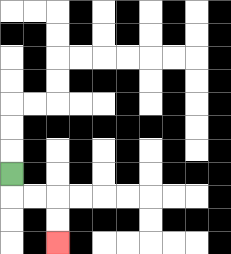{'start': '[0, 7]', 'end': '[2, 10]', 'path_directions': 'D,R,R,D,D', 'path_coordinates': '[[0, 7], [0, 8], [1, 8], [2, 8], [2, 9], [2, 10]]'}